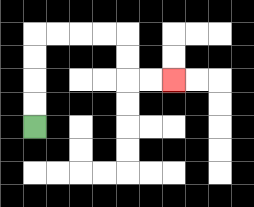{'start': '[1, 5]', 'end': '[7, 3]', 'path_directions': 'U,U,U,U,R,R,R,R,D,D,R,R', 'path_coordinates': '[[1, 5], [1, 4], [1, 3], [1, 2], [1, 1], [2, 1], [3, 1], [4, 1], [5, 1], [5, 2], [5, 3], [6, 3], [7, 3]]'}